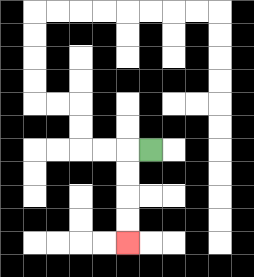{'start': '[6, 6]', 'end': '[5, 10]', 'path_directions': 'L,D,D,D,D', 'path_coordinates': '[[6, 6], [5, 6], [5, 7], [5, 8], [5, 9], [5, 10]]'}